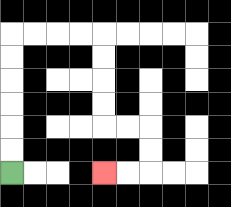{'start': '[0, 7]', 'end': '[4, 7]', 'path_directions': 'U,U,U,U,U,U,R,R,R,R,D,D,D,D,R,R,D,D,L,L', 'path_coordinates': '[[0, 7], [0, 6], [0, 5], [0, 4], [0, 3], [0, 2], [0, 1], [1, 1], [2, 1], [3, 1], [4, 1], [4, 2], [4, 3], [4, 4], [4, 5], [5, 5], [6, 5], [6, 6], [6, 7], [5, 7], [4, 7]]'}